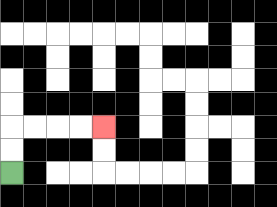{'start': '[0, 7]', 'end': '[4, 5]', 'path_directions': 'U,U,R,R,R,R', 'path_coordinates': '[[0, 7], [0, 6], [0, 5], [1, 5], [2, 5], [3, 5], [4, 5]]'}